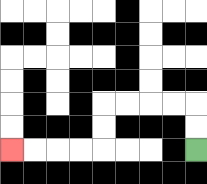{'start': '[8, 6]', 'end': '[0, 6]', 'path_directions': 'U,U,L,L,L,L,D,D,L,L,L,L', 'path_coordinates': '[[8, 6], [8, 5], [8, 4], [7, 4], [6, 4], [5, 4], [4, 4], [4, 5], [4, 6], [3, 6], [2, 6], [1, 6], [0, 6]]'}